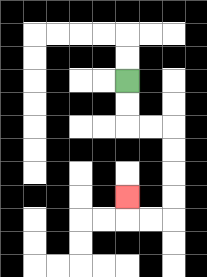{'start': '[5, 3]', 'end': '[5, 8]', 'path_directions': 'D,D,R,R,D,D,D,D,L,L,U', 'path_coordinates': '[[5, 3], [5, 4], [5, 5], [6, 5], [7, 5], [7, 6], [7, 7], [7, 8], [7, 9], [6, 9], [5, 9], [5, 8]]'}